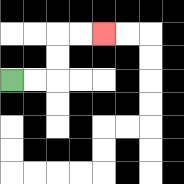{'start': '[0, 3]', 'end': '[4, 1]', 'path_directions': 'R,R,U,U,R,R', 'path_coordinates': '[[0, 3], [1, 3], [2, 3], [2, 2], [2, 1], [3, 1], [4, 1]]'}